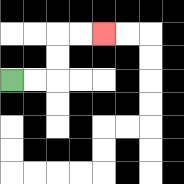{'start': '[0, 3]', 'end': '[4, 1]', 'path_directions': 'R,R,U,U,R,R', 'path_coordinates': '[[0, 3], [1, 3], [2, 3], [2, 2], [2, 1], [3, 1], [4, 1]]'}